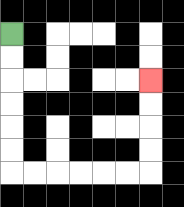{'start': '[0, 1]', 'end': '[6, 3]', 'path_directions': 'D,D,D,D,D,D,R,R,R,R,R,R,U,U,U,U', 'path_coordinates': '[[0, 1], [0, 2], [0, 3], [0, 4], [0, 5], [0, 6], [0, 7], [1, 7], [2, 7], [3, 7], [4, 7], [5, 7], [6, 7], [6, 6], [6, 5], [6, 4], [6, 3]]'}